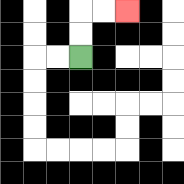{'start': '[3, 2]', 'end': '[5, 0]', 'path_directions': 'U,U,R,R', 'path_coordinates': '[[3, 2], [3, 1], [3, 0], [4, 0], [5, 0]]'}